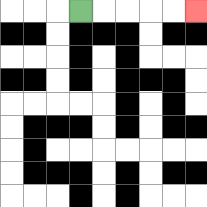{'start': '[3, 0]', 'end': '[8, 0]', 'path_directions': 'R,R,R,R,R', 'path_coordinates': '[[3, 0], [4, 0], [5, 0], [6, 0], [7, 0], [8, 0]]'}